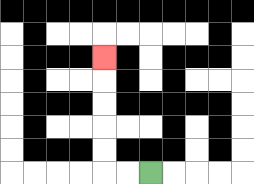{'start': '[6, 7]', 'end': '[4, 2]', 'path_directions': 'L,L,U,U,U,U,U', 'path_coordinates': '[[6, 7], [5, 7], [4, 7], [4, 6], [4, 5], [4, 4], [4, 3], [4, 2]]'}